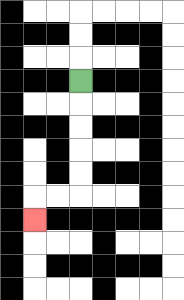{'start': '[3, 3]', 'end': '[1, 9]', 'path_directions': 'D,D,D,D,D,L,L,D', 'path_coordinates': '[[3, 3], [3, 4], [3, 5], [3, 6], [3, 7], [3, 8], [2, 8], [1, 8], [1, 9]]'}